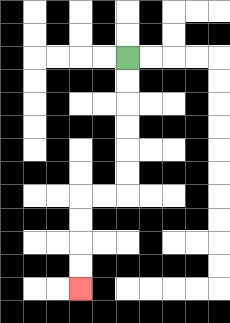{'start': '[5, 2]', 'end': '[3, 12]', 'path_directions': 'D,D,D,D,D,D,L,L,D,D,D,D', 'path_coordinates': '[[5, 2], [5, 3], [5, 4], [5, 5], [5, 6], [5, 7], [5, 8], [4, 8], [3, 8], [3, 9], [3, 10], [3, 11], [3, 12]]'}